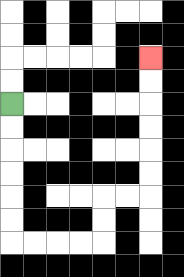{'start': '[0, 4]', 'end': '[6, 2]', 'path_directions': 'D,D,D,D,D,D,R,R,R,R,U,U,R,R,U,U,U,U,U,U', 'path_coordinates': '[[0, 4], [0, 5], [0, 6], [0, 7], [0, 8], [0, 9], [0, 10], [1, 10], [2, 10], [3, 10], [4, 10], [4, 9], [4, 8], [5, 8], [6, 8], [6, 7], [6, 6], [6, 5], [6, 4], [6, 3], [6, 2]]'}